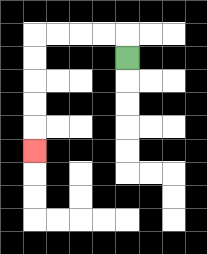{'start': '[5, 2]', 'end': '[1, 6]', 'path_directions': 'U,L,L,L,L,D,D,D,D,D', 'path_coordinates': '[[5, 2], [5, 1], [4, 1], [3, 1], [2, 1], [1, 1], [1, 2], [1, 3], [1, 4], [1, 5], [1, 6]]'}